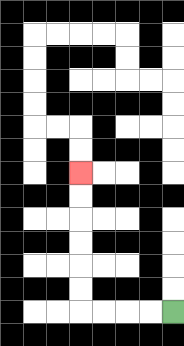{'start': '[7, 13]', 'end': '[3, 7]', 'path_directions': 'L,L,L,L,U,U,U,U,U,U', 'path_coordinates': '[[7, 13], [6, 13], [5, 13], [4, 13], [3, 13], [3, 12], [3, 11], [3, 10], [3, 9], [3, 8], [3, 7]]'}